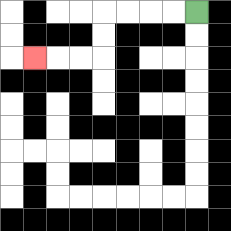{'start': '[8, 0]', 'end': '[1, 2]', 'path_directions': 'L,L,L,L,D,D,L,L,L', 'path_coordinates': '[[8, 0], [7, 0], [6, 0], [5, 0], [4, 0], [4, 1], [4, 2], [3, 2], [2, 2], [1, 2]]'}